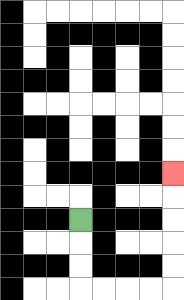{'start': '[3, 9]', 'end': '[7, 7]', 'path_directions': 'D,D,D,R,R,R,R,U,U,U,U,U', 'path_coordinates': '[[3, 9], [3, 10], [3, 11], [3, 12], [4, 12], [5, 12], [6, 12], [7, 12], [7, 11], [7, 10], [7, 9], [7, 8], [7, 7]]'}